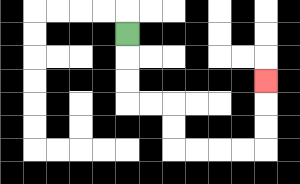{'start': '[5, 1]', 'end': '[11, 3]', 'path_directions': 'D,D,D,R,R,D,D,R,R,R,R,U,U,U', 'path_coordinates': '[[5, 1], [5, 2], [5, 3], [5, 4], [6, 4], [7, 4], [7, 5], [7, 6], [8, 6], [9, 6], [10, 6], [11, 6], [11, 5], [11, 4], [11, 3]]'}